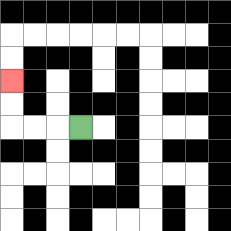{'start': '[3, 5]', 'end': '[0, 3]', 'path_directions': 'L,L,L,U,U', 'path_coordinates': '[[3, 5], [2, 5], [1, 5], [0, 5], [0, 4], [0, 3]]'}